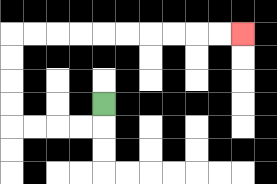{'start': '[4, 4]', 'end': '[10, 1]', 'path_directions': 'D,L,L,L,L,U,U,U,U,R,R,R,R,R,R,R,R,R,R', 'path_coordinates': '[[4, 4], [4, 5], [3, 5], [2, 5], [1, 5], [0, 5], [0, 4], [0, 3], [0, 2], [0, 1], [1, 1], [2, 1], [3, 1], [4, 1], [5, 1], [6, 1], [7, 1], [8, 1], [9, 1], [10, 1]]'}